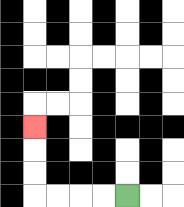{'start': '[5, 8]', 'end': '[1, 5]', 'path_directions': 'L,L,L,L,U,U,U', 'path_coordinates': '[[5, 8], [4, 8], [3, 8], [2, 8], [1, 8], [1, 7], [1, 6], [1, 5]]'}